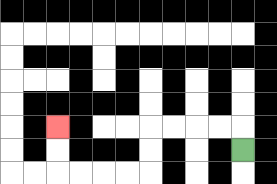{'start': '[10, 6]', 'end': '[2, 5]', 'path_directions': 'U,L,L,L,L,D,D,L,L,L,L,U,U', 'path_coordinates': '[[10, 6], [10, 5], [9, 5], [8, 5], [7, 5], [6, 5], [6, 6], [6, 7], [5, 7], [4, 7], [3, 7], [2, 7], [2, 6], [2, 5]]'}